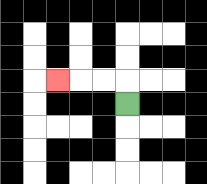{'start': '[5, 4]', 'end': '[2, 3]', 'path_directions': 'U,L,L,L', 'path_coordinates': '[[5, 4], [5, 3], [4, 3], [3, 3], [2, 3]]'}